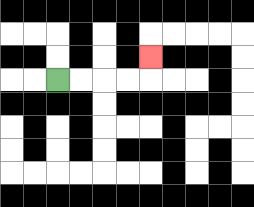{'start': '[2, 3]', 'end': '[6, 2]', 'path_directions': 'R,R,R,R,U', 'path_coordinates': '[[2, 3], [3, 3], [4, 3], [5, 3], [6, 3], [6, 2]]'}